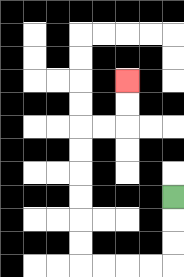{'start': '[7, 8]', 'end': '[5, 3]', 'path_directions': 'D,D,D,L,L,L,L,U,U,U,U,U,U,R,R,U,U', 'path_coordinates': '[[7, 8], [7, 9], [7, 10], [7, 11], [6, 11], [5, 11], [4, 11], [3, 11], [3, 10], [3, 9], [3, 8], [3, 7], [3, 6], [3, 5], [4, 5], [5, 5], [5, 4], [5, 3]]'}